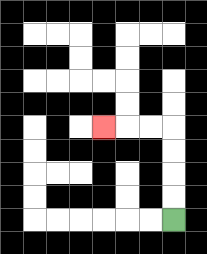{'start': '[7, 9]', 'end': '[4, 5]', 'path_directions': 'U,U,U,U,L,L,L', 'path_coordinates': '[[7, 9], [7, 8], [7, 7], [7, 6], [7, 5], [6, 5], [5, 5], [4, 5]]'}